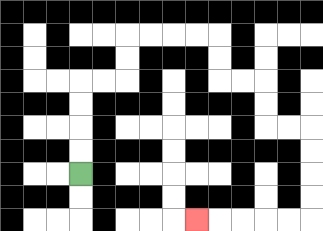{'start': '[3, 7]', 'end': '[8, 9]', 'path_directions': 'U,U,U,U,R,R,U,U,R,R,R,R,D,D,R,R,D,D,R,R,D,D,D,D,L,L,L,L,L', 'path_coordinates': '[[3, 7], [3, 6], [3, 5], [3, 4], [3, 3], [4, 3], [5, 3], [5, 2], [5, 1], [6, 1], [7, 1], [8, 1], [9, 1], [9, 2], [9, 3], [10, 3], [11, 3], [11, 4], [11, 5], [12, 5], [13, 5], [13, 6], [13, 7], [13, 8], [13, 9], [12, 9], [11, 9], [10, 9], [9, 9], [8, 9]]'}